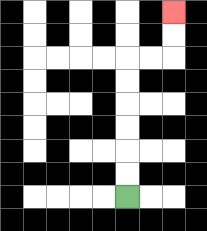{'start': '[5, 8]', 'end': '[7, 0]', 'path_directions': 'U,U,U,U,U,U,R,R,U,U', 'path_coordinates': '[[5, 8], [5, 7], [5, 6], [5, 5], [5, 4], [5, 3], [5, 2], [6, 2], [7, 2], [7, 1], [7, 0]]'}